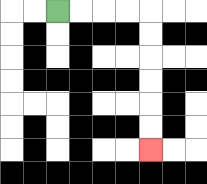{'start': '[2, 0]', 'end': '[6, 6]', 'path_directions': 'R,R,R,R,D,D,D,D,D,D', 'path_coordinates': '[[2, 0], [3, 0], [4, 0], [5, 0], [6, 0], [6, 1], [6, 2], [6, 3], [6, 4], [6, 5], [6, 6]]'}